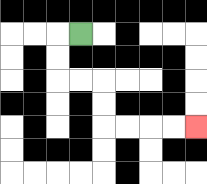{'start': '[3, 1]', 'end': '[8, 5]', 'path_directions': 'L,D,D,R,R,D,D,R,R,R,R', 'path_coordinates': '[[3, 1], [2, 1], [2, 2], [2, 3], [3, 3], [4, 3], [4, 4], [4, 5], [5, 5], [6, 5], [7, 5], [8, 5]]'}